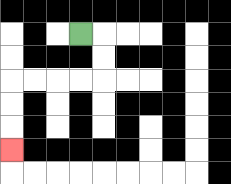{'start': '[3, 1]', 'end': '[0, 6]', 'path_directions': 'R,D,D,L,L,L,L,D,D,D', 'path_coordinates': '[[3, 1], [4, 1], [4, 2], [4, 3], [3, 3], [2, 3], [1, 3], [0, 3], [0, 4], [0, 5], [0, 6]]'}